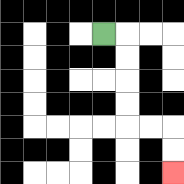{'start': '[4, 1]', 'end': '[7, 7]', 'path_directions': 'R,D,D,D,D,R,R,D,D', 'path_coordinates': '[[4, 1], [5, 1], [5, 2], [5, 3], [5, 4], [5, 5], [6, 5], [7, 5], [7, 6], [7, 7]]'}